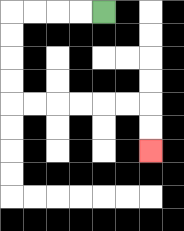{'start': '[4, 0]', 'end': '[6, 6]', 'path_directions': 'L,L,L,L,D,D,D,D,R,R,R,R,R,R,D,D', 'path_coordinates': '[[4, 0], [3, 0], [2, 0], [1, 0], [0, 0], [0, 1], [0, 2], [0, 3], [0, 4], [1, 4], [2, 4], [3, 4], [4, 4], [5, 4], [6, 4], [6, 5], [6, 6]]'}